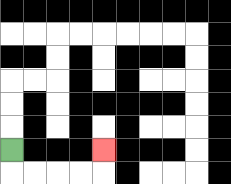{'start': '[0, 6]', 'end': '[4, 6]', 'path_directions': 'D,R,R,R,R,U', 'path_coordinates': '[[0, 6], [0, 7], [1, 7], [2, 7], [3, 7], [4, 7], [4, 6]]'}